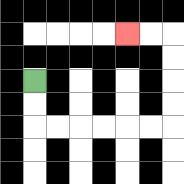{'start': '[1, 3]', 'end': '[5, 1]', 'path_directions': 'D,D,R,R,R,R,R,R,U,U,U,U,L,L', 'path_coordinates': '[[1, 3], [1, 4], [1, 5], [2, 5], [3, 5], [4, 5], [5, 5], [6, 5], [7, 5], [7, 4], [7, 3], [7, 2], [7, 1], [6, 1], [5, 1]]'}